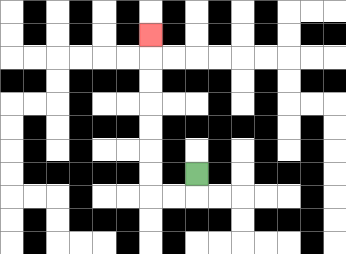{'start': '[8, 7]', 'end': '[6, 1]', 'path_directions': 'D,L,L,U,U,U,U,U,U,U', 'path_coordinates': '[[8, 7], [8, 8], [7, 8], [6, 8], [6, 7], [6, 6], [6, 5], [6, 4], [6, 3], [6, 2], [6, 1]]'}